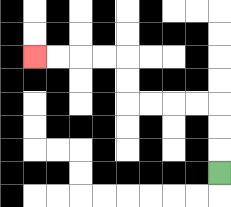{'start': '[9, 7]', 'end': '[1, 2]', 'path_directions': 'U,U,U,L,L,L,L,U,U,L,L,L,L', 'path_coordinates': '[[9, 7], [9, 6], [9, 5], [9, 4], [8, 4], [7, 4], [6, 4], [5, 4], [5, 3], [5, 2], [4, 2], [3, 2], [2, 2], [1, 2]]'}